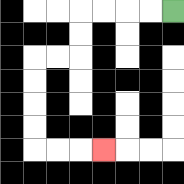{'start': '[7, 0]', 'end': '[4, 6]', 'path_directions': 'L,L,L,L,D,D,L,L,D,D,D,D,R,R,R', 'path_coordinates': '[[7, 0], [6, 0], [5, 0], [4, 0], [3, 0], [3, 1], [3, 2], [2, 2], [1, 2], [1, 3], [1, 4], [1, 5], [1, 6], [2, 6], [3, 6], [4, 6]]'}